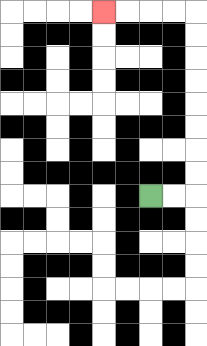{'start': '[6, 8]', 'end': '[4, 0]', 'path_directions': 'R,R,U,U,U,U,U,U,U,U,L,L,L,L', 'path_coordinates': '[[6, 8], [7, 8], [8, 8], [8, 7], [8, 6], [8, 5], [8, 4], [8, 3], [8, 2], [8, 1], [8, 0], [7, 0], [6, 0], [5, 0], [4, 0]]'}